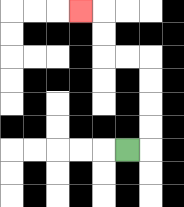{'start': '[5, 6]', 'end': '[3, 0]', 'path_directions': 'R,U,U,U,U,L,L,U,U,L', 'path_coordinates': '[[5, 6], [6, 6], [6, 5], [6, 4], [6, 3], [6, 2], [5, 2], [4, 2], [4, 1], [4, 0], [3, 0]]'}